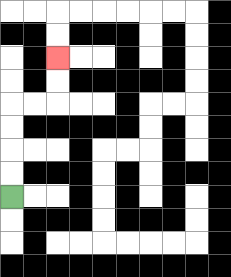{'start': '[0, 8]', 'end': '[2, 2]', 'path_directions': 'U,U,U,U,R,R,U,U', 'path_coordinates': '[[0, 8], [0, 7], [0, 6], [0, 5], [0, 4], [1, 4], [2, 4], [2, 3], [2, 2]]'}